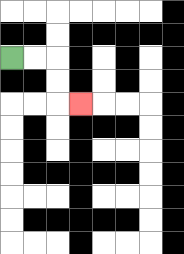{'start': '[0, 2]', 'end': '[3, 4]', 'path_directions': 'R,R,D,D,R', 'path_coordinates': '[[0, 2], [1, 2], [2, 2], [2, 3], [2, 4], [3, 4]]'}